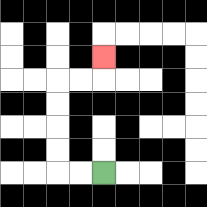{'start': '[4, 7]', 'end': '[4, 2]', 'path_directions': 'L,L,U,U,U,U,R,R,U', 'path_coordinates': '[[4, 7], [3, 7], [2, 7], [2, 6], [2, 5], [2, 4], [2, 3], [3, 3], [4, 3], [4, 2]]'}